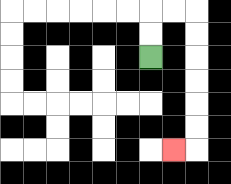{'start': '[6, 2]', 'end': '[7, 6]', 'path_directions': 'U,U,R,R,D,D,D,D,D,D,L', 'path_coordinates': '[[6, 2], [6, 1], [6, 0], [7, 0], [8, 0], [8, 1], [8, 2], [8, 3], [8, 4], [8, 5], [8, 6], [7, 6]]'}